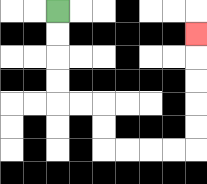{'start': '[2, 0]', 'end': '[8, 1]', 'path_directions': 'D,D,D,D,R,R,D,D,R,R,R,R,U,U,U,U,U', 'path_coordinates': '[[2, 0], [2, 1], [2, 2], [2, 3], [2, 4], [3, 4], [4, 4], [4, 5], [4, 6], [5, 6], [6, 6], [7, 6], [8, 6], [8, 5], [8, 4], [8, 3], [8, 2], [8, 1]]'}